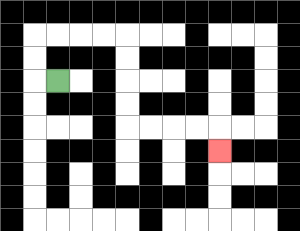{'start': '[2, 3]', 'end': '[9, 6]', 'path_directions': 'L,U,U,R,R,R,R,D,D,D,D,R,R,R,R,D', 'path_coordinates': '[[2, 3], [1, 3], [1, 2], [1, 1], [2, 1], [3, 1], [4, 1], [5, 1], [5, 2], [5, 3], [5, 4], [5, 5], [6, 5], [7, 5], [8, 5], [9, 5], [9, 6]]'}